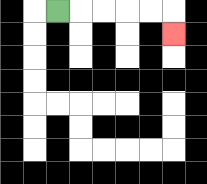{'start': '[2, 0]', 'end': '[7, 1]', 'path_directions': 'R,R,R,R,R,D', 'path_coordinates': '[[2, 0], [3, 0], [4, 0], [5, 0], [6, 0], [7, 0], [7, 1]]'}